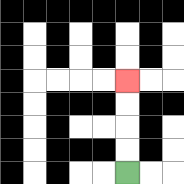{'start': '[5, 7]', 'end': '[5, 3]', 'path_directions': 'U,U,U,U', 'path_coordinates': '[[5, 7], [5, 6], [5, 5], [5, 4], [5, 3]]'}